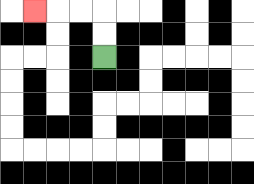{'start': '[4, 2]', 'end': '[1, 0]', 'path_directions': 'U,U,L,L,L', 'path_coordinates': '[[4, 2], [4, 1], [4, 0], [3, 0], [2, 0], [1, 0]]'}